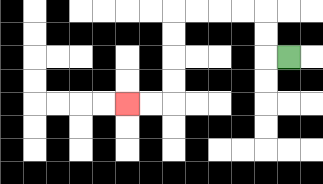{'start': '[12, 2]', 'end': '[5, 4]', 'path_directions': 'L,U,U,L,L,L,L,D,D,D,D,L,L', 'path_coordinates': '[[12, 2], [11, 2], [11, 1], [11, 0], [10, 0], [9, 0], [8, 0], [7, 0], [7, 1], [7, 2], [7, 3], [7, 4], [6, 4], [5, 4]]'}